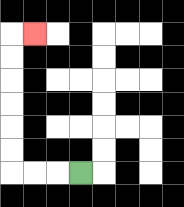{'start': '[3, 7]', 'end': '[1, 1]', 'path_directions': 'L,L,L,U,U,U,U,U,U,R', 'path_coordinates': '[[3, 7], [2, 7], [1, 7], [0, 7], [0, 6], [0, 5], [0, 4], [0, 3], [0, 2], [0, 1], [1, 1]]'}